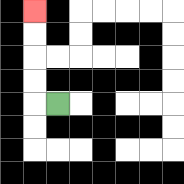{'start': '[2, 4]', 'end': '[1, 0]', 'path_directions': 'L,U,U,U,U', 'path_coordinates': '[[2, 4], [1, 4], [1, 3], [1, 2], [1, 1], [1, 0]]'}